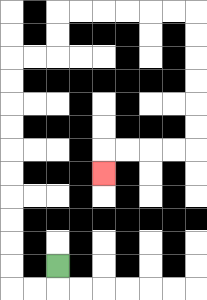{'start': '[2, 11]', 'end': '[4, 7]', 'path_directions': 'D,L,L,U,U,U,U,U,U,U,U,U,U,R,R,U,U,R,R,R,R,R,R,D,D,D,D,D,D,L,L,L,L,D', 'path_coordinates': '[[2, 11], [2, 12], [1, 12], [0, 12], [0, 11], [0, 10], [0, 9], [0, 8], [0, 7], [0, 6], [0, 5], [0, 4], [0, 3], [0, 2], [1, 2], [2, 2], [2, 1], [2, 0], [3, 0], [4, 0], [5, 0], [6, 0], [7, 0], [8, 0], [8, 1], [8, 2], [8, 3], [8, 4], [8, 5], [8, 6], [7, 6], [6, 6], [5, 6], [4, 6], [4, 7]]'}